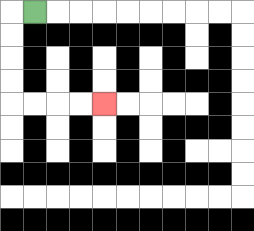{'start': '[1, 0]', 'end': '[4, 4]', 'path_directions': 'L,D,D,D,D,R,R,R,R', 'path_coordinates': '[[1, 0], [0, 0], [0, 1], [0, 2], [0, 3], [0, 4], [1, 4], [2, 4], [3, 4], [4, 4]]'}